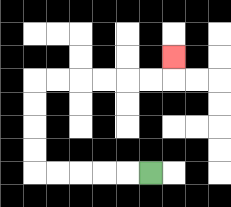{'start': '[6, 7]', 'end': '[7, 2]', 'path_directions': 'L,L,L,L,L,U,U,U,U,R,R,R,R,R,R,U', 'path_coordinates': '[[6, 7], [5, 7], [4, 7], [3, 7], [2, 7], [1, 7], [1, 6], [1, 5], [1, 4], [1, 3], [2, 3], [3, 3], [4, 3], [5, 3], [6, 3], [7, 3], [7, 2]]'}